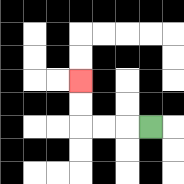{'start': '[6, 5]', 'end': '[3, 3]', 'path_directions': 'L,L,L,U,U', 'path_coordinates': '[[6, 5], [5, 5], [4, 5], [3, 5], [3, 4], [3, 3]]'}